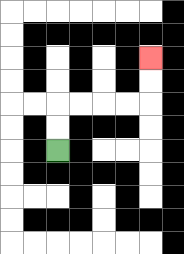{'start': '[2, 6]', 'end': '[6, 2]', 'path_directions': 'U,U,R,R,R,R,U,U', 'path_coordinates': '[[2, 6], [2, 5], [2, 4], [3, 4], [4, 4], [5, 4], [6, 4], [6, 3], [6, 2]]'}